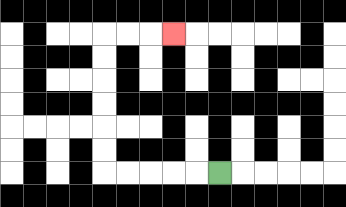{'start': '[9, 7]', 'end': '[7, 1]', 'path_directions': 'L,L,L,L,L,U,U,U,U,U,U,R,R,R', 'path_coordinates': '[[9, 7], [8, 7], [7, 7], [6, 7], [5, 7], [4, 7], [4, 6], [4, 5], [4, 4], [4, 3], [4, 2], [4, 1], [5, 1], [6, 1], [7, 1]]'}